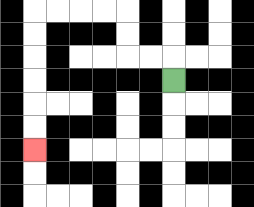{'start': '[7, 3]', 'end': '[1, 6]', 'path_directions': 'U,L,L,U,U,L,L,L,L,D,D,D,D,D,D', 'path_coordinates': '[[7, 3], [7, 2], [6, 2], [5, 2], [5, 1], [5, 0], [4, 0], [3, 0], [2, 0], [1, 0], [1, 1], [1, 2], [1, 3], [1, 4], [1, 5], [1, 6]]'}